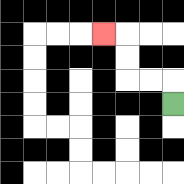{'start': '[7, 4]', 'end': '[4, 1]', 'path_directions': 'U,L,L,U,U,L', 'path_coordinates': '[[7, 4], [7, 3], [6, 3], [5, 3], [5, 2], [5, 1], [4, 1]]'}